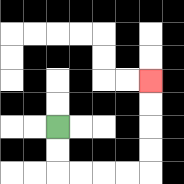{'start': '[2, 5]', 'end': '[6, 3]', 'path_directions': 'D,D,R,R,R,R,U,U,U,U', 'path_coordinates': '[[2, 5], [2, 6], [2, 7], [3, 7], [4, 7], [5, 7], [6, 7], [6, 6], [6, 5], [6, 4], [6, 3]]'}